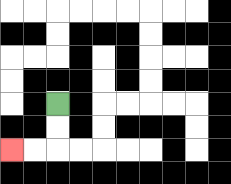{'start': '[2, 4]', 'end': '[0, 6]', 'path_directions': 'D,D,L,L', 'path_coordinates': '[[2, 4], [2, 5], [2, 6], [1, 6], [0, 6]]'}